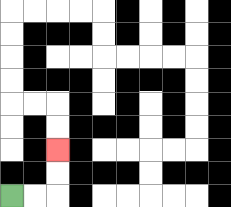{'start': '[0, 8]', 'end': '[2, 6]', 'path_directions': 'R,R,U,U', 'path_coordinates': '[[0, 8], [1, 8], [2, 8], [2, 7], [2, 6]]'}